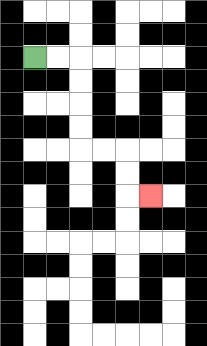{'start': '[1, 2]', 'end': '[6, 8]', 'path_directions': 'R,R,D,D,D,D,R,R,D,D,R', 'path_coordinates': '[[1, 2], [2, 2], [3, 2], [3, 3], [3, 4], [3, 5], [3, 6], [4, 6], [5, 6], [5, 7], [5, 8], [6, 8]]'}